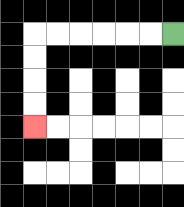{'start': '[7, 1]', 'end': '[1, 5]', 'path_directions': 'L,L,L,L,L,L,D,D,D,D', 'path_coordinates': '[[7, 1], [6, 1], [5, 1], [4, 1], [3, 1], [2, 1], [1, 1], [1, 2], [1, 3], [1, 4], [1, 5]]'}